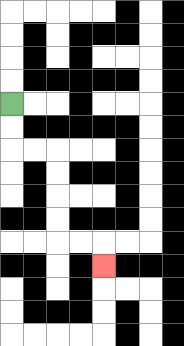{'start': '[0, 4]', 'end': '[4, 11]', 'path_directions': 'D,D,R,R,D,D,D,D,R,R,D', 'path_coordinates': '[[0, 4], [0, 5], [0, 6], [1, 6], [2, 6], [2, 7], [2, 8], [2, 9], [2, 10], [3, 10], [4, 10], [4, 11]]'}